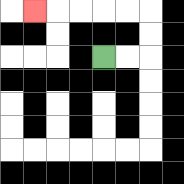{'start': '[4, 2]', 'end': '[1, 0]', 'path_directions': 'R,R,U,U,L,L,L,L,L', 'path_coordinates': '[[4, 2], [5, 2], [6, 2], [6, 1], [6, 0], [5, 0], [4, 0], [3, 0], [2, 0], [1, 0]]'}